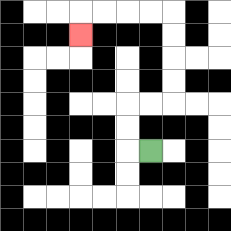{'start': '[6, 6]', 'end': '[3, 1]', 'path_directions': 'L,U,U,R,R,U,U,U,U,L,L,L,L,D', 'path_coordinates': '[[6, 6], [5, 6], [5, 5], [5, 4], [6, 4], [7, 4], [7, 3], [7, 2], [7, 1], [7, 0], [6, 0], [5, 0], [4, 0], [3, 0], [3, 1]]'}